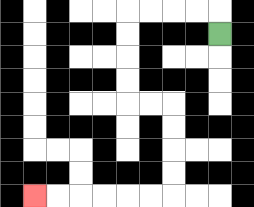{'start': '[9, 1]', 'end': '[1, 8]', 'path_directions': 'U,L,L,L,L,D,D,D,D,R,R,D,D,D,D,L,L,L,L,L,L', 'path_coordinates': '[[9, 1], [9, 0], [8, 0], [7, 0], [6, 0], [5, 0], [5, 1], [5, 2], [5, 3], [5, 4], [6, 4], [7, 4], [7, 5], [7, 6], [7, 7], [7, 8], [6, 8], [5, 8], [4, 8], [3, 8], [2, 8], [1, 8]]'}